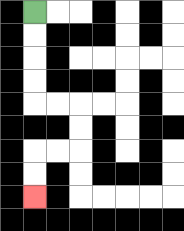{'start': '[1, 0]', 'end': '[1, 8]', 'path_directions': 'D,D,D,D,R,R,D,D,L,L,D,D', 'path_coordinates': '[[1, 0], [1, 1], [1, 2], [1, 3], [1, 4], [2, 4], [3, 4], [3, 5], [3, 6], [2, 6], [1, 6], [1, 7], [1, 8]]'}